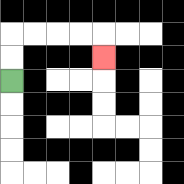{'start': '[0, 3]', 'end': '[4, 2]', 'path_directions': 'U,U,R,R,R,R,D', 'path_coordinates': '[[0, 3], [0, 2], [0, 1], [1, 1], [2, 1], [3, 1], [4, 1], [4, 2]]'}